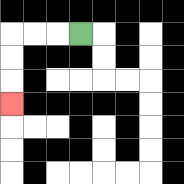{'start': '[3, 1]', 'end': '[0, 4]', 'path_directions': 'L,L,L,D,D,D', 'path_coordinates': '[[3, 1], [2, 1], [1, 1], [0, 1], [0, 2], [0, 3], [0, 4]]'}